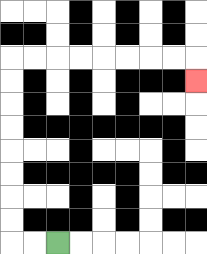{'start': '[2, 10]', 'end': '[8, 3]', 'path_directions': 'L,L,U,U,U,U,U,U,U,U,R,R,R,R,R,R,R,R,D', 'path_coordinates': '[[2, 10], [1, 10], [0, 10], [0, 9], [0, 8], [0, 7], [0, 6], [0, 5], [0, 4], [0, 3], [0, 2], [1, 2], [2, 2], [3, 2], [4, 2], [5, 2], [6, 2], [7, 2], [8, 2], [8, 3]]'}